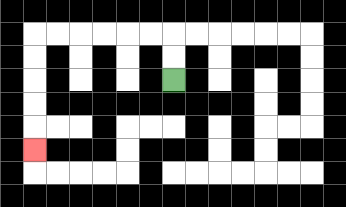{'start': '[7, 3]', 'end': '[1, 6]', 'path_directions': 'U,U,L,L,L,L,L,L,D,D,D,D,D', 'path_coordinates': '[[7, 3], [7, 2], [7, 1], [6, 1], [5, 1], [4, 1], [3, 1], [2, 1], [1, 1], [1, 2], [1, 3], [1, 4], [1, 5], [1, 6]]'}